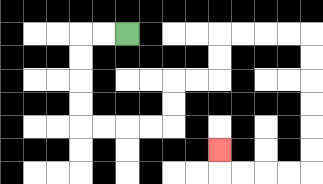{'start': '[5, 1]', 'end': '[9, 6]', 'path_directions': 'L,L,D,D,D,D,R,R,R,R,U,U,R,R,U,U,R,R,R,R,D,D,D,D,D,D,L,L,L,L,U', 'path_coordinates': '[[5, 1], [4, 1], [3, 1], [3, 2], [3, 3], [3, 4], [3, 5], [4, 5], [5, 5], [6, 5], [7, 5], [7, 4], [7, 3], [8, 3], [9, 3], [9, 2], [9, 1], [10, 1], [11, 1], [12, 1], [13, 1], [13, 2], [13, 3], [13, 4], [13, 5], [13, 6], [13, 7], [12, 7], [11, 7], [10, 7], [9, 7], [9, 6]]'}